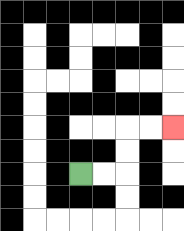{'start': '[3, 7]', 'end': '[7, 5]', 'path_directions': 'R,R,U,U,R,R', 'path_coordinates': '[[3, 7], [4, 7], [5, 7], [5, 6], [5, 5], [6, 5], [7, 5]]'}